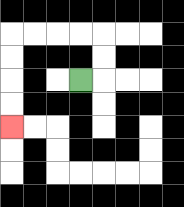{'start': '[3, 3]', 'end': '[0, 5]', 'path_directions': 'R,U,U,L,L,L,L,D,D,D,D', 'path_coordinates': '[[3, 3], [4, 3], [4, 2], [4, 1], [3, 1], [2, 1], [1, 1], [0, 1], [0, 2], [0, 3], [0, 4], [0, 5]]'}